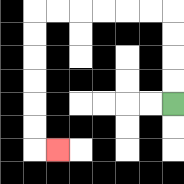{'start': '[7, 4]', 'end': '[2, 6]', 'path_directions': 'U,U,U,U,L,L,L,L,L,L,D,D,D,D,D,D,R', 'path_coordinates': '[[7, 4], [7, 3], [7, 2], [7, 1], [7, 0], [6, 0], [5, 0], [4, 0], [3, 0], [2, 0], [1, 0], [1, 1], [1, 2], [1, 3], [1, 4], [1, 5], [1, 6], [2, 6]]'}